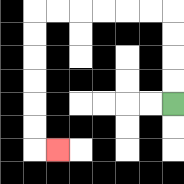{'start': '[7, 4]', 'end': '[2, 6]', 'path_directions': 'U,U,U,U,L,L,L,L,L,L,D,D,D,D,D,D,R', 'path_coordinates': '[[7, 4], [7, 3], [7, 2], [7, 1], [7, 0], [6, 0], [5, 0], [4, 0], [3, 0], [2, 0], [1, 0], [1, 1], [1, 2], [1, 3], [1, 4], [1, 5], [1, 6], [2, 6]]'}